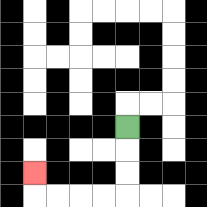{'start': '[5, 5]', 'end': '[1, 7]', 'path_directions': 'D,D,D,L,L,L,L,U', 'path_coordinates': '[[5, 5], [5, 6], [5, 7], [5, 8], [4, 8], [3, 8], [2, 8], [1, 8], [1, 7]]'}